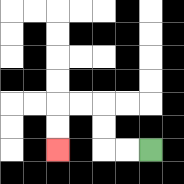{'start': '[6, 6]', 'end': '[2, 6]', 'path_directions': 'L,L,U,U,L,L,D,D', 'path_coordinates': '[[6, 6], [5, 6], [4, 6], [4, 5], [4, 4], [3, 4], [2, 4], [2, 5], [2, 6]]'}